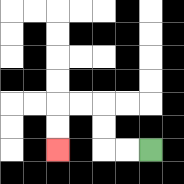{'start': '[6, 6]', 'end': '[2, 6]', 'path_directions': 'L,L,U,U,L,L,D,D', 'path_coordinates': '[[6, 6], [5, 6], [4, 6], [4, 5], [4, 4], [3, 4], [2, 4], [2, 5], [2, 6]]'}